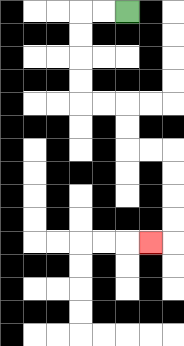{'start': '[5, 0]', 'end': '[6, 10]', 'path_directions': 'L,L,D,D,D,D,R,R,D,D,R,R,D,D,D,D,L', 'path_coordinates': '[[5, 0], [4, 0], [3, 0], [3, 1], [3, 2], [3, 3], [3, 4], [4, 4], [5, 4], [5, 5], [5, 6], [6, 6], [7, 6], [7, 7], [7, 8], [7, 9], [7, 10], [6, 10]]'}